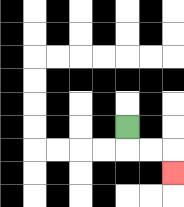{'start': '[5, 5]', 'end': '[7, 7]', 'path_directions': 'D,R,R,D', 'path_coordinates': '[[5, 5], [5, 6], [6, 6], [7, 6], [7, 7]]'}